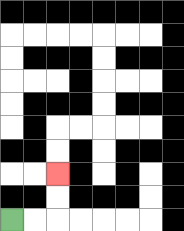{'start': '[0, 9]', 'end': '[2, 7]', 'path_directions': 'R,R,U,U', 'path_coordinates': '[[0, 9], [1, 9], [2, 9], [2, 8], [2, 7]]'}